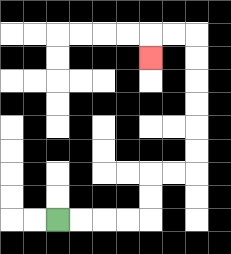{'start': '[2, 9]', 'end': '[6, 2]', 'path_directions': 'R,R,R,R,U,U,R,R,U,U,U,U,U,U,L,L,D', 'path_coordinates': '[[2, 9], [3, 9], [4, 9], [5, 9], [6, 9], [6, 8], [6, 7], [7, 7], [8, 7], [8, 6], [8, 5], [8, 4], [8, 3], [8, 2], [8, 1], [7, 1], [6, 1], [6, 2]]'}